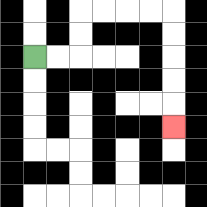{'start': '[1, 2]', 'end': '[7, 5]', 'path_directions': 'R,R,U,U,R,R,R,R,D,D,D,D,D', 'path_coordinates': '[[1, 2], [2, 2], [3, 2], [3, 1], [3, 0], [4, 0], [5, 0], [6, 0], [7, 0], [7, 1], [7, 2], [7, 3], [7, 4], [7, 5]]'}